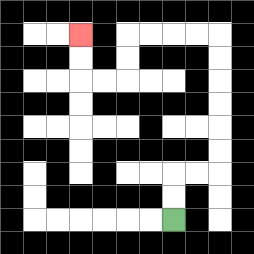{'start': '[7, 9]', 'end': '[3, 1]', 'path_directions': 'U,U,R,R,U,U,U,U,U,U,L,L,L,L,D,D,L,L,U,U', 'path_coordinates': '[[7, 9], [7, 8], [7, 7], [8, 7], [9, 7], [9, 6], [9, 5], [9, 4], [9, 3], [9, 2], [9, 1], [8, 1], [7, 1], [6, 1], [5, 1], [5, 2], [5, 3], [4, 3], [3, 3], [3, 2], [3, 1]]'}